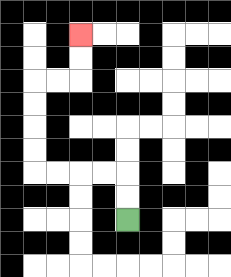{'start': '[5, 9]', 'end': '[3, 1]', 'path_directions': 'U,U,L,L,L,L,U,U,U,U,R,R,U,U', 'path_coordinates': '[[5, 9], [5, 8], [5, 7], [4, 7], [3, 7], [2, 7], [1, 7], [1, 6], [1, 5], [1, 4], [1, 3], [2, 3], [3, 3], [3, 2], [3, 1]]'}